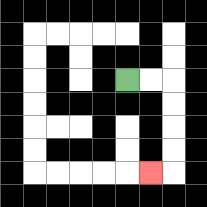{'start': '[5, 3]', 'end': '[6, 7]', 'path_directions': 'R,R,D,D,D,D,L', 'path_coordinates': '[[5, 3], [6, 3], [7, 3], [7, 4], [7, 5], [7, 6], [7, 7], [6, 7]]'}